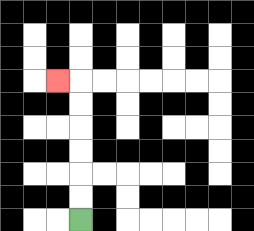{'start': '[3, 9]', 'end': '[2, 3]', 'path_directions': 'U,U,U,U,U,U,L', 'path_coordinates': '[[3, 9], [3, 8], [3, 7], [3, 6], [3, 5], [3, 4], [3, 3], [2, 3]]'}